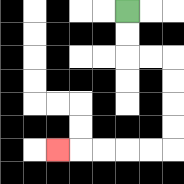{'start': '[5, 0]', 'end': '[2, 6]', 'path_directions': 'D,D,R,R,D,D,D,D,L,L,L,L,L', 'path_coordinates': '[[5, 0], [5, 1], [5, 2], [6, 2], [7, 2], [7, 3], [7, 4], [7, 5], [7, 6], [6, 6], [5, 6], [4, 6], [3, 6], [2, 6]]'}